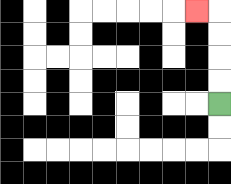{'start': '[9, 4]', 'end': '[8, 0]', 'path_directions': 'U,U,U,U,L', 'path_coordinates': '[[9, 4], [9, 3], [9, 2], [9, 1], [9, 0], [8, 0]]'}